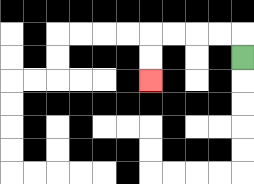{'start': '[10, 2]', 'end': '[6, 3]', 'path_directions': 'U,L,L,L,L,D,D', 'path_coordinates': '[[10, 2], [10, 1], [9, 1], [8, 1], [7, 1], [6, 1], [6, 2], [6, 3]]'}